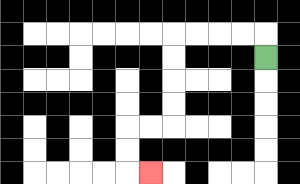{'start': '[11, 2]', 'end': '[6, 7]', 'path_directions': 'U,L,L,L,L,D,D,D,D,L,L,D,D,R', 'path_coordinates': '[[11, 2], [11, 1], [10, 1], [9, 1], [8, 1], [7, 1], [7, 2], [7, 3], [7, 4], [7, 5], [6, 5], [5, 5], [5, 6], [5, 7], [6, 7]]'}